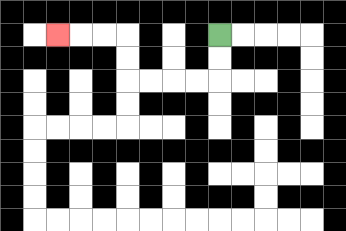{'start': '[9, 1]', 'end': '[2, 1]', 'path_directions': 'D,D,L,L,L,L,U,U,L,L,L', 'path_coordinates': '[[9, 1], [9, 2], [9, 3], [8, 3], [7, 3], [6, 3], [5, 3], [5, 2], [5, 1], [4, 1], [3, 1], [2, 1]]'}